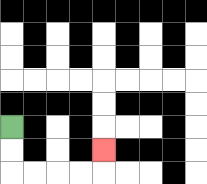{'start': '[0, 5]', 'end': '[4, 6]', 'path_directions': 'D,D,R,R,R,R,U', 'path_coordinates': '[[0, 5], [0, 6], [0, 7], [1, 7], [2, 7], [3, 7], [4, 7], [4, 6]]'}